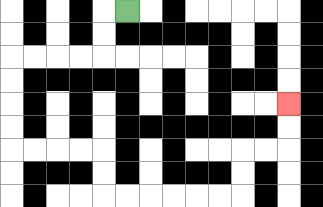{'start': '[5, 0]', 'end': '[12, 4]', 'path_directions': 'L,D,D,L,L,L,L,D,D,D,D,R,R,R,R,D,D,R,R,R,R,R,R,U,U,R,R,U,U', 'path_coordinates': '[[5, 0], [4, 0], [4, 1], [4, 2], [3, 2], [2, 2], [1, 2], [0, 2], [0, 3], [0, 4], [0, 5], [0, 6], [1, 6], [2, 6], [3, 6], [4, 6], [4, 7], [4, 8], [5, 8], [6, 8], [7, 8], [8, 8], [9, 8], [10, 8], [10, 7], [10, 6], [11, 6], [12, 6], [12, 5], [12, 4]]'}